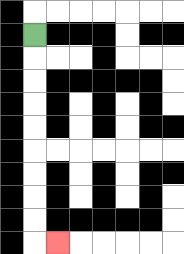{'start': '[1, 1]', 'end': '[2, 10]', 'path_directions': 'D,D,D,D,D,D,D,D,D,R', 'path_coordinates': '[[1, 1], [1, 2], [1, 3], [1, 4], [1, 5], [1, 6], [1, 7], [1, 8], [1, 9], [1, 10], [2, 10]]'}